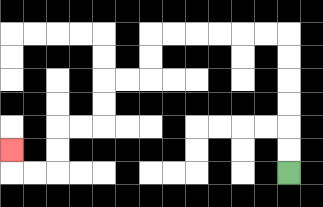{'start': '[12, 7]', 'end': '[0, 6]', 'path_directions': 'U,U,U,U,U,U,L,L,L,L,L,L,D,D,L,L,D,D,L,L,D,D,L,L,U', 'path_coordinates': '[[12, 7], [12, 6], [12, 5], [12, 4], [12, 3], [12, 2], [12, 1], [11, 1], [10, 1], [9, 1], [8, 1], [7, 1], [6, 1], [6, 2], [6, 3], [5, 3], [4, 3], [4, 4], [4, 5], [3, 5], [2, 5], [2, 6], [2, 7], [1, 7], [0, 7], [0, 6]]'}